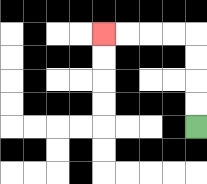{'start': '[8, 5]', 'end': '[4, 1]', 'path_directions': 'U,U,U,U,L,L,L,L', 'path_coordinates': '[[8, 5], [8, 4], [8, 3], [8, 2], [8, 1], [7, 1], [6, 1], [5, 1], [4, 1]]'}